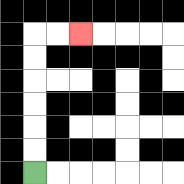{'start': '[1, 7]', 'end': '[3, 1]', 'path_directions': 'U,U,U,U,U,U,R,R', 'path_coordinates': '[[1, 7], [1, 6], [1, 5], [1, 4], [1, 3], [1, 2], [1, 1], [2, 1], [3, 1]]'}